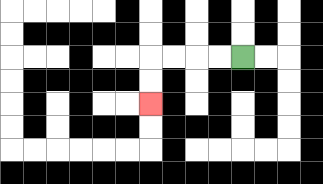{'start': '[10, 2]', 'end': '[6, 4]', 'path_directions': 'L,L,L,L,D,D', 'path_coordinates': '[[10, 2], [9, 2], [8, 2], [7, 2], [6, 2], [6, 3], [6, 4]]'}